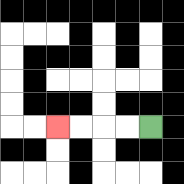{'start': '[6, 5]', 'end': '[2, 5]', 'path_directions': 'L,L,L,L', 'path_coordinates': '[[6, 5], [5, 5], [4, 5], [3, 5], [2, 5]]'}